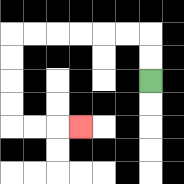{'start': '[6, 3]', 'end': '[3, 5]', 'path_directions': 'U,U,L,L,L,L,L,L,D,D,D,D,R,R,R', 'path_coordinates': '[[6, 3], [6, 2], [6, 1], [5, 1], [4, 1], [3, 1], [2, 1], [1, 1], [0, 1], [0, 2], [0, 3], [0, 4], [0, 5], [1, 5], [2, 5], [3, 5]]'}